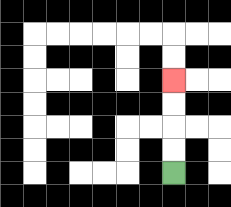{'start': '[7, 7]', 'end': '[7, 3]', 'path_directions': 'U,U,U,U', 'path_coordinates': '[[7, 7], [7, 6], [7, 5], [7, 4], [7, 3]]'}